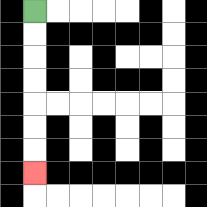{'start': '[1, 0]', 'end': '[1, 7]', 'path_directions': 'D,D,D,D,D,D,D', 'path_coordinates': '[[1, 0], [1, 1], [1, 2], [1, 3], [1, 4], [1, 5], [1, 6], [1, 7]]'}